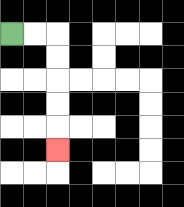{'start': '[0, 1]', 'end': '[2, 6]', 'path_directions': 'R,R,D,D,D,D,D', 'path_coordinates': '[[0, 1], [1, 1], [2, 1], [2, 2], [2, 3], [2, 4], [2, 5], [2, 6]]'}